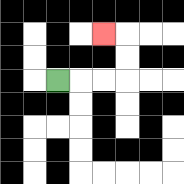{'start': '[2, 3]', 'end': '[4, 1]', 'path_directions': 'R,R,R,U,U,L', 'path_coordinates': '[[2, 3], [3, 3], [4, 3], [5, 3], [5, 2], [5, 1], [4, 1]]'}